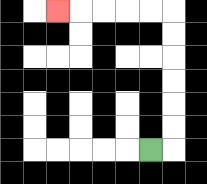{'start': '[6, 6]', 'end': '[2, 0]', 'path_directions': 'R,U,U,U,U,U,U,L,L,L,L,L', 'path_coordinates': '[[6, 6], [7, 6], [7, 5], [7, 4], [7, 3], [7, 2], [7, 1], [7, 0], [6, 0], [5, 0], [4, 0], [3, 0], [2, 0]]'}